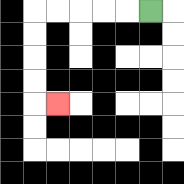{'start': '[6, 0]', 'end': '[2, 4]', 'path_directions': 'L,L,L,L,L,D,D,D,D,R', 'path_coordinates': '[[6, 0], [5, 0], [4, 0], [3, 0], [2, 0], [1, 0], [1, 1], [1, 2], [1, 3], [1, 4], [2, 4]]'}